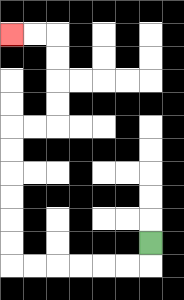{'start': '[6, 10]', 'end': '[0, 1]', 'path_directions': 'D,L,L,L,L,L,L,U,U,U,U,U,U,R,R,U,U,U,U,L,L', 'path_coordinates': '[[6, 10], [6, 11], [5, 11], [4, 11], [3, 11], [2, 11], [1, 11], [0, 11], [0, 10], [0, 9], [0, 8], [0, 7], [0, 6], [0, 5], [1, 5], [2, 5], [2, 4], [2, 3], [2, 2], [2, 1], [1, 1], [0, 1]]'}